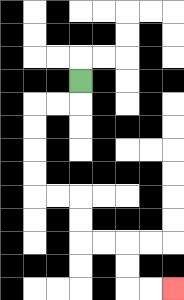{'start': '[3, 3]', 'end': '[7, 12]', 'path_directions': 'D,L,L,D,D,D,D,R,R,D,D,R,R,D,D,R,R', 'path_coordinates': '[[3, 3], [3, 4], [2, 4], [1, 4], [1, 5], [1, 6], [1, 7], [1, 8], [2, 8], [3, 8], [3, 9], [3, 10], [4, 10], [5, 10], [5, 11], [5, 12], [6, 12], [7, 12]]'}